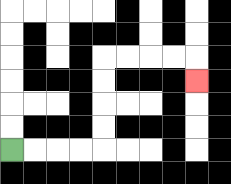{'start': '[0, 6]', 'end': '[8, 3]', 'path_directions': 'R,R,R,R,U,U,U,U,R,R,R,R,D', 'path_coordinates': '[[0, 6], [1, 6], [2, 6], [3, 6], [4, 6], [4, 5], [4, 4], [4, 3], [4, 2], [5, 2], [6, 2], [7, 2], [8, 2], [8, 3]]'}